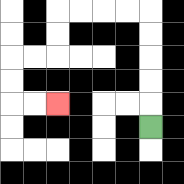{'start': '[6, 5]', 'end': '[2, 4]', 'path_directions': 'U,U,U,U,U,L,L,L,L,D,D,L,L,D,D,R,R', 'path_coordinates': '[[6, 5], [6, 4], [6, 3], [6, 2], [6, 1], [6, 0], [5, 0], [4, 0], [3, 0], [2, 0], [2, 1], [2, 2], [1, 2], [0, 2], [0, 3], [0, 4], [1, 4], [2, 4]]'}